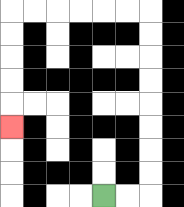{'start': '[4, 8]', 'end': '[0, 5]', 'path_directions': 'R,R,U,U,U,U,U,U,U,U,L,L,L,L,L,L,D,D,D,D,D', 'path_coordinates': '[[4, 8], [5, 8], [6, 8], [6, 7], [6, 6], [6, 5], [6, 4], [6, 3], [6, 2], [6, 1], [6, 0], [5, 0], [4, 0], [3, 0], [2, 0], [1, 0], [0, 0], [0, 1], [0, 2], [0, 3], [0, 4], [0, 5]]'}